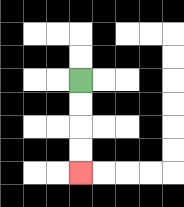{'start': '[3, 3]', 'end': '[3, 7]', 'path_directions': 'D,D,D,D', 'path_coordinates': '[[3, 3], [3, 4], [3, 5], [3, 6], [3, 7]]'}